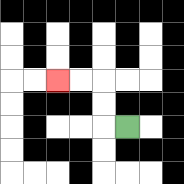{'start': '[5, 5]', 'end': '[2, 3]', 'path_directions': 'L,U,U,L,L', 'path_coordinates': '[[5, 5], [4, 5], [4, 4], [4, 3], [3, 3], [2, 3]]'}